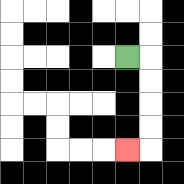{'start': '[5, 2]', 'end': '[5, 6]', 'path_directions': 'R,D,D,D,D,L', 'path_coordinates': '[[5, 2], [6, 2], [6, 3], [6, 4], [6, 5], [6, 6], [5, 6]]'}